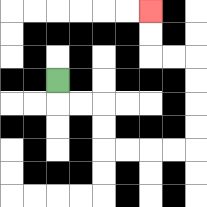{'start': '[2, 3]', 'end': '[6, 0]', 'path_directions': 'D,R,R,D,D,R,R,R,R,U,U,U,U,L,L,U,U', 'path_coordinates': '[[2, 3], [2, 4], [3, 4], [4, 4], [4, 5], [4, 6], [5, 6], [6, 6], [7, 6], [8, 6], [8, 5], [8, 4], [8, 3], [8, 2], [7, 2], [6, 2], [6, 1], [6, 0]]'}